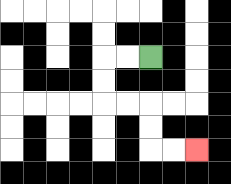{'start': '[6, 2]', 'end': '[8, 6]', 'path_directions': 'L,L,D,D,R,R,D,D,R,R', 'path_coordinates': '[[6, 2], [5, 2], [4, 2], [4, 3], [4, 4], [5, 4], [6, 4], [6, 5], [6, 6], [7, 6], [8, 6]]'}